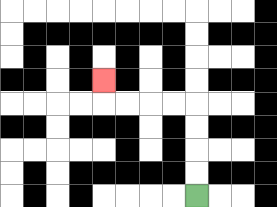{'start': '[8, 8]', 'end': '[4, 3]', 'path_directions': 'U,U,U,U,L,L,L,L,U', 'path_coordinates': '[[8, 8], [8, 7], [8, 6], [8, 5], [8, 4], [7, 4], [6, 4], [5, 4], [4, 4], [4, 3]]'}